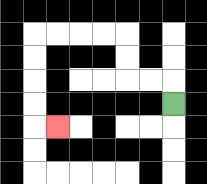{'start': '[7, 4]', 'end': '[2, 5]', 'path_directions': 'U,L,L,U,U,L,L,L,L,D,D,D,D,R', 'path_coordinates': '[[7, 4], [7, 3], [6, 3], [5, 3], [5, 2], [5, 1], [4, 1], [3, 1], [2, 1], [1, 1], [1, 2], [1, 3], [1, 4], [1, 5], [2, 5]]'}